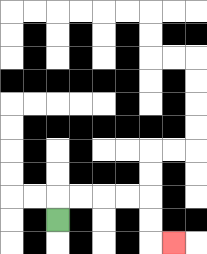{'start': '[2, 9]', 'end': '[7, 10]', 'path_directions': 'U,R,R,R,R,D,D,R', 'path_coordinates': '[[2, 9], [2, 8], [3, 8], [4, 8], [5, 8], [6, 8], [6, 9], [6, 10], [7, 10]]'}